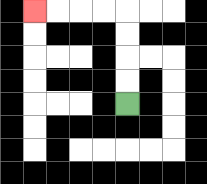{'start': '[5, 4]', 'end': '[1, 0]', 'path_directions': 'U,U,U,U,L,L,L,L', 'path_coordinates': '[[5, 4], [5, 3], [5, 2], [5, 1], [5, 0], [4, 0], [3, 0], [2, 0], [1, 0]]'}